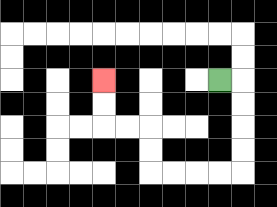{'start': '[9, 3]', 'end': '[4, 3]', 'path_directions': 'R,D,D,D,D,L,L,L,L,U,U,L,L,U,U', 'path_coordinates': '[[9, 3], [10, 3], [10, 4], [10, 5], [10, 6], [10, 7], [9, 7], [8, 7], [7, 7], [6, 7], [6, 6], [6, 5], [5, 5], [4, 5], [4, 4], [4, 3]]'}